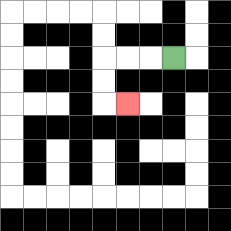{'start': '[7, 2]', 'end': '[5, 4]', 'path_directions': 'L,L,L,D,D,R', 'path_coordinates': '[[7, 2], [6, 2], [5, 2], [4, 2], [4, 3], [4, 4], [5, 4]]'}